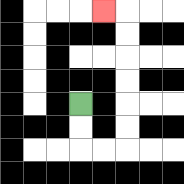{'start': '[3, 4]', 'end': '[4, 0]', 'path_directions': 'D,D,R,R,U,U,U,U,U,U,L', 'path_coordinates': '[[3, 4], [3, 5], [3, 6], [4, 6], [5, 6], [5, 5], [5, 4], [5, 3], [5, 2], [5, 1], [5, 0], [4, 0]]'}